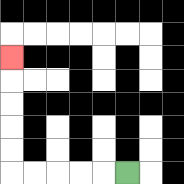{'start': '[5, 7]', 'end': '[0, 2]', 'path_directions': 'L,L,L,L,L,U,U,U,U,U', 'path_coordinates': '[[5, 7], [4, 7], [3, 7], [2, 7], [1, 7], [0, 7], [0, 6], [0, 5], [0, 4], [0, 3], [0, 2]]'}